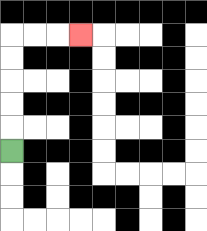{'start': '[0, 6]', 'end': '[3, 1]', 'path_directions': 'U,U,U,U,U,R,R,R', 'path_coordinates': '[[0, 6], [0, 5], [0, 4], [0, 3], [0, 2], [0, 1], [1, 1], [2, 1], [3, 1]]'}